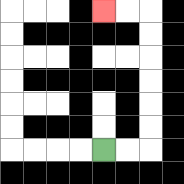{'start': '[4, 6]', 'end': '[4, 0]', 'path_directions': 'R,R,U,U,U,U,U,U,L,L', 'path_coordinates': '[[4, 6], [5, 6], [6, 6], [6, 5], [6, 4], [6, 3], [6, 2], [6, 1], [6, 0], [5, 0], [4, 0]]'}